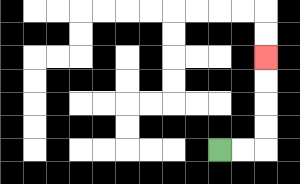{'start': '[9, 6]', 'end': '[11, 2]', 'path_directions': 'R,R,U,U,U,U', 'path_coordinates': '[[9, 6], [10, 6], [11, 6], [11, 5], [11, 4], [11, 3], [11, 2]]'}